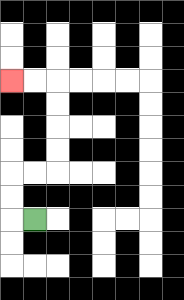{'start': '[1, 9]', 'end': '[0, 3]', 'path_directions': 'L,U,U,R,R,U,U,U,U,L,L', 'path_coordinates': '[[1, 9], [0, 9], [0, 8], [0, 7], [1, 7], [2, 7], [2, 6], [2, 5], [2, 4], [2, 3], [1, 3], [0, 3]]'}